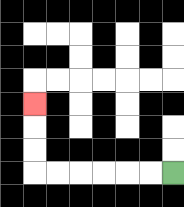{'start': '[7, 7]', 'end': '[1, 4]', 'path_directions': 'L,L,L,L,L,L,U,U,U', 'path_coordinates': '[[7, 7], [6, 7], [5, 7], [4, 7], [3, 7], [2, 7], [1, 7], [1, 6], [1, 5], [1, 4]]'}